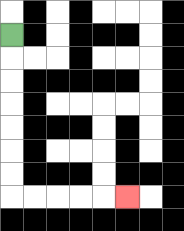{'start': '[0, 1]', 'end': '[5, 8]', 'path_directions': 'D,D,D,D,D,D,D,R,R,R,R,R', 'path_coordinates': '[[0, 1], [0, 2], [0, 3], [0, 4], [0, 5], [0, 6], [0, 7], [0, 8], [1, 8], [2, 8], [3, 8], [4, 8], [5, 8]]'}